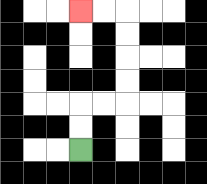{'start': '[3, 6]', 'end': '[3, 0]', 'path_directions': 'U,U,R,R,U,U,U,U,L,L', 'path_coordinates': '[[3, 6], [3, 5], [3, 4], [4, 4], [5, 4], [5, 3], [5, 2], [5, 1], [5, 0], [4, 0], [3, 0]]'}